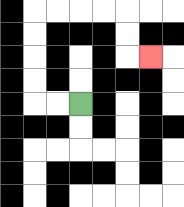{'start': '[3, 4]', 'end': '[6, 2]', 'path_directions': 'L,L,U,U,U,U,R,R,R,R,D,D,R', 'path_coordinates': '[[3, 4], [2, 4], [1, 4], [1, 3], [1, 2], [1, 1], [1, 0], [2, 0], [3, 0], [4, 0], [5, 0], [5, 1], [5, 2], [6, 2]]'}